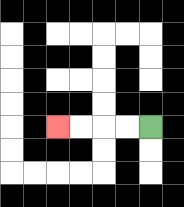{'start': '[6, 5]', 'end': '[2, 5]', 'path_directions': 'L,L,L,L', 'path_coordinates': '[[6, 5], [5, 5], [4, 5], [3, 5], [2, 5]]'}